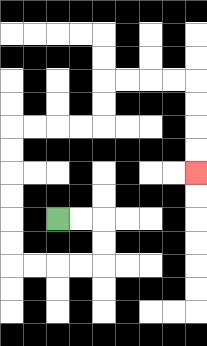{'start': '[2, 9]', 'end': '[8, 7]', 'path_directions': 'R,R,D,D,L,L,L,L,U,U,U,U,U,U,R,R,R,R,U,U,R,R,R,R,D,D,D,D', 'path_coordinates': '[[2, 9], [3, 9], [4, 9], [4, 10], [4, 11], [3, 11], [2, 11], [1, 11], [0, 11], [0, 10], [0, 9], [0, 8], [0, 7], [0, 6], [0, 5], [1, 5], [2, 5], [3, 5], [4, 5], [4, 4], [4, 3], [5, 3], [6, 3], [7, 3], [8, 3], [8, 4], [8, 5], [8, 6], [8, 7]]'}